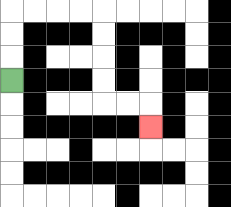{'start': '[0, 3]', 'end': '[6, 5]', 'path_directions': 'U,U,U,R,R,R,R,D,D,D,D,R,R,D', 'path_coordinates': '[[0, 3], [0, 2], [0, 1], [0, 0], [1, 0], [2, 0], [3, 0], [4, 0], [4, 1], [4, 2], [4, 3], [4, 4], [5, 4], [6, 4], [6, 5]]'}